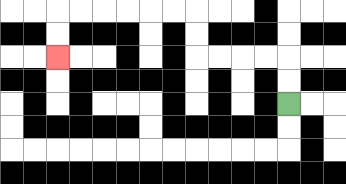{'start': '[12, 4]', 'end': '[2, 2]', 'path_directions': 'U,U,L,L,L,L,U,U,L,L,L,L,L,L,D,D', 'path_coordinates': '[[12, 4], [12, 3], [12, 2], [11, 2], [10, 2], [9, 2], [8, 2], [8, 1], [8, 0], [7, 0], [6, 0], [5, 0], [4, 0], [3, 0], [2, 0], [2, 1], [2, 2]]'}